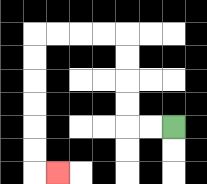{'start': '[7, 5]', 'end': '[2, 7]', 'path_directions': 'L,L,U,U,U,U,L,L,L,L,D,D,D,D,D,D,R', 'path_coordinates': '[[7, 5], [6, 5], [5, 5], [5, 4], [5, 3], [5, 2], [5, 1], [4, 1], [3, 1], [2, 1], [1, 1], [1, 2], [1, 3], [1, 4], [1, 5], [1, 6], [1, 7], [2, 7]]'}